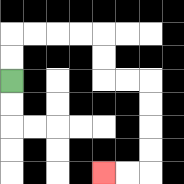{'start': '[0, 3]', 'end': '[4, 7]', 'path_directions': 'U,U,R,R,R,R,D,D,R,R,D,D,D,D,L,L', 'path_coordinates': '[[0, 3], [0, 2], [0, 1], [1, 1], [2, 1], [3, 1], [4, 1], [4, 2], [4, 3], [5, 3], [6, 3], [6, 4], [6, 5], [6, 6], [6, 7], [5, 7], [4, 7]]'}